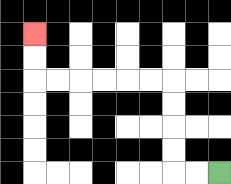{'start': '[9, 7]', 'end': '[1, 1]', 'path_directions': 'L,L,U,U,U,U,L,L,L,L,L,L,U,U', 'path_coordinates': '[[9, 7], [8, 7], [7, 7], [7, 6], [7, 5], [7, 4], [7, 3], [6, 3], [5, 3], [4, 3], [3, 3], [2, 3], [1, 3], [1, 2], [1, 1]]'}